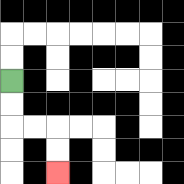{'start': '[0, 3]', 'end': '[2, 7]', 'path_directions': 'D,D,R,R,D,D', 'path_coordinates': '[[0, 3], [0, 4], [0, 5], [1, 5], [2, 5], [2, 6], [2, 7]]'}